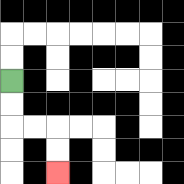{'start': '[0, 3]', 'end': '[2, 7]', 'path_directions': 'D,D,R,R,D,D', 'path_coordinates': '[[0, 3], [0, 4], [0, 5], [1, 5], [2, 5], [2, 6], [2, 7]]'}